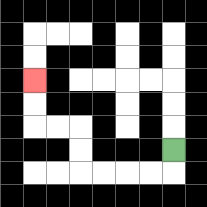{'start': '[7, 6]', 'end': '[1, 3]', 'path_directions': 'D,L,L,L,L,U,U,L,L,U,U', 'path_coordinates': '[[7, 6], [7, 7], [6, 7], [5, 7], [4, 7], [3, 7], [3, 6], [3, 5], [2, 5], [1, 5], [1, 4], [1, 3]]'}